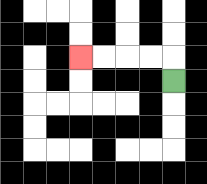{'start': '[7, 3]', 'end': '[3, 2]', 'path_directions': 'U,L,L,L,L', 'path_coordinates': '[[7, 3], [7, 2], [6, 2], [5, 2], [4, 2], [3, 2]]'}